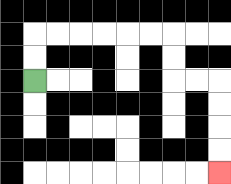{'start': '[1, 3]', 'end': '[9, 7]', 'path_directions': 'U,U,R,R,R,R,R,R,D,D,R,R,D,D,D,D', 'path_coordinates': '[[1, 3], [1, 2], [1, 1], [2, 1], [3, 1], [4, 1], [5, 1], [6, 1], [7, 1], [7, 2], [7, 3], [8, 3], [9, 3], [9, 4], [9, 5], [9, 6], [9, 7]]'}